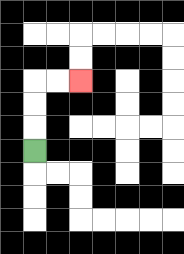{'start': '[1, 6]', 'end': '[3, 3]', 'path_directions': 'U,U,U,R,R', 'path_coordinates': '[[1, 6], [1, 5], [1, 4], [1, 3], [2, 3], [3, 3]]'}